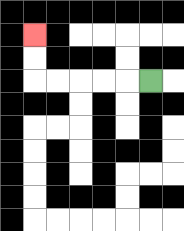{'start': '[6, 3]', 'end': '[1, 1]', 'path_directions': 'L,L,L,L,L,U,U', 'path_coordinates': '[[6, 3], [5, 3], [4, 3], [3, 3], [2, 3], [1, 3], [1, 2], [1, 1]]'}